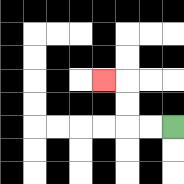{'start': '[7, 5]', 'end': '[4, 3]', 'path_directions': 'L,L,U,U,L', 'path_coordinates': '[[7, 5], [6, 5], [5, 5], [5, 4], [5, 3], [4, 3]]'}